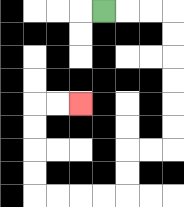{'start': '[4, 0]', 'end': '[3, 4]', 'path_directions': 'R,R,R,D,D,D,D,D,D,L,L,D,D,L,L,L,L,U,U,U,U,R,R', 'path_coordinates': '[[4, 0], [5, 0], [6, 0], [7, 0], [7, 1], [7, 2], [7, 3], [7, 4], [7, 5], [7, 6], [6, 6], [5, 6], [5, 7], [5, 8], [4, 8], [3, 8], [2, 8], [1, 8], [1, 7], [1, 6], [1, 5], [1, 4], [2, 4], [3, 4]]'}